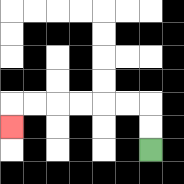{'start': '[6, 6]', 'end': '[0, 5]', 'path_directions': 'U,U,L,L,L,L,L,L,D', 'path_coordinates': '[[6, 6], [6, 5], [6, 4], [5, 4], [4, 4], [3, 4], [2, 4], [1, 4], [0, 4], [0, 5]]'}